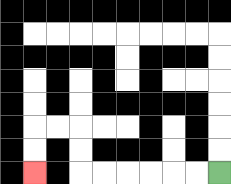{'start': '[9, 7]', 'end': '[1, 7]', 'path_directions': 'L,L,L,L,L,L,U,U,L,L,D,D', 'path_coordinates': '[[9, 7], [8, 7], [7, 7], [6, 7], [5, 7], [4, 7], [3, 7], [3, 6], [3, 5], [2, 5], [1, 5], [1, 6], [1, 7]]'}